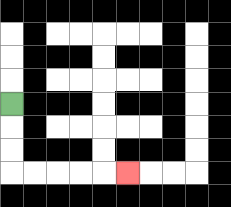{'start': '[0, 4]', 'end': '[5, 7]', 'path_directions': 'D,D,D,R,R,R,R,R', 'path_coordinates': '[[0, 4], [0, 5], [0, 6], [0, 7], [1, 7], [2, 7], [3, 7], [4, 7], [5, 7]]'}